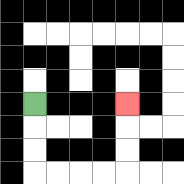{'start': '[1, 4]', 'end': '[5, 4]', 'path_directions': 'D,D,D,R,R,R,R,U,U,U', 'path_coordinates': '[[1, 4], [1, 5], [1, 6], [1, 7], [2, 7], [3, 7], [4, 7], [5, 7], [5, 6], [5, 5], [5, 4]]'}